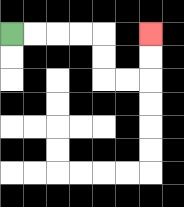{'start': '[0, 1]', 'end': '[6, 1]', 'path_directions': 'R,R,R,R,D,D,R,R,U,U', 'path_coordinates': '[[0, 1], [1, 1], [2, 1], [3, 1], [4, 1], [4, 2], [4, 3], [5, 3], [6, 3], [6, 2], [6, 1]]'}